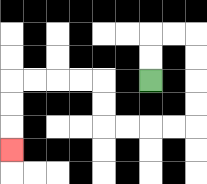{'start': '[6, 3]', 'end': '[0, 6]', 'path_directions': 'U,U,R,R,D,D,D,D,L,L,L,L,U,U,L,L,L,L,D,D,D', 'path_coordinates': '[[6, 3], [6, 2], [6, 1], [7, 1], [8, 1], [8, 2], [8, 3], [8, 4], [8, 5], [7, 5], [6, 5], [5, 5], [4, 5], [4, 4], [4, 3], [3, 3], [2, 3], [1, 3], [0, 3], [0, 4], [0, 5], [0, 6]]'}